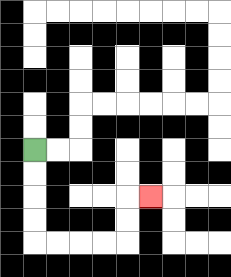{'start': '[1, 6]', 'end': '[6, 8]', 'path_directions': 'D,D,D,D,R,R,R,R,U,U,R', 'path_coordinates': '[[1, 6], [1, 7], [1, 8], [1, 9], [1, 10], [2, 10], [3, 10], [4, 10], [5, 10], [5, 9], [5, 8], [6, 8]]'}